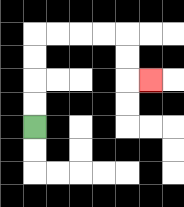{'start': '[1, 5]', 'end': '[6, 3]', 'path_directions': 'U,U,U,U,R,R,R,R,D,D,R', 'path_coordinates': '[[1, 5], [1, 4], [1, 3], [1, 2], [1, 1], [2, 1], [3, 1], [4, 1], [5, 1], [5, 2], [5, 3], [6, 3]]'}